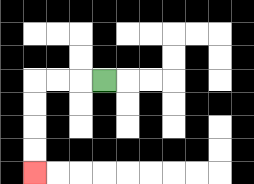{'start': '[4, 3]', 'end': '[1, 7]', 'path_directions': 'L,L,L,D,D,D,D', 'path_coordinates': '[[4, 3], [3, 3], [2, 3], [1, 3], [1, 4], [1, 5], [1, 6], [1, 7]]'}